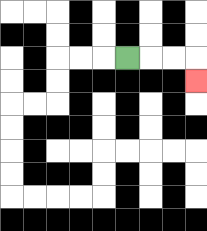{'start': '[5, 2]', 'end': '[8, 3]', 'path_directions': 'R,R,R,D', 'path_coordinates': '[[5, 2], [6, 2], [7, 2], [8, 2], [8, 3]]'}